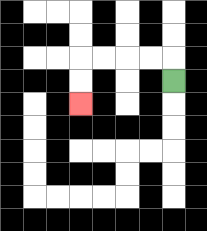{'start': '[7, 3]', 'end': '[3, 4]', 'path_directions': 'U,L,L,L,L,D,D', 'path_coordinates': '[[7, 3], [7, 2], [6, 2], [5, 2], [4, 2], [3, 2], [3, 3], [3, 4]]'}